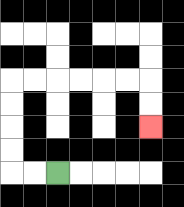{'start': '[2, 7]', 'end': '[6, 5]', 'path_directions': 'L,L,U,U,U,U,R,R,R,R,R,R,D,D', 'path_coordinates': '[[2, 7], [1, 7], [0, 7], [0, 6], [0, 5], [0, 4], [0, 3], [1, 3], [2, 3], [3, 3], [4, 3], [5, 3], [6, 3], [6, 4], [6, 5]]'}